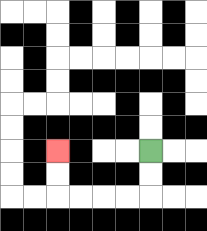{'start': '[6, 6]', 'end': '[2, 6]', 'path_directions': 'D,D,L,L,L,L,U,U', 'path_coordinates': '[[6, 6], [6, 7], [6, 8], [5, 8], [4, 8], [3, 8], [2, 8], [2, 7], [2, 6]]'}